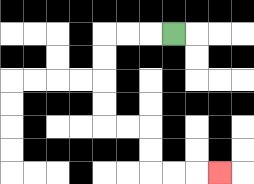{'start': '[7, 1]', 'end': '[9, 7]', 'path_directions': 'L,L,L,D,D,D,D,R,R,D,D,R,R,R', 'path_coordinates': '[[7, 1], [6, 1], [5, 1], [4, 1], [4, 2], [4, 3], [4, 4], [4, 5], [5, 5], [6, 5], [6, 6], [6, 7], [7, 7], [8, 7], [9, 7]]'}